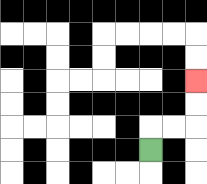{'start': '[6, 6]', 'end': '[8, 3]', 'path_directions': 'U,R,R,U,U', 'path_coordinates': '[[6, 6], [6, 5], [7, 5], [8, 5], [8, 4], [8, 3]]'}